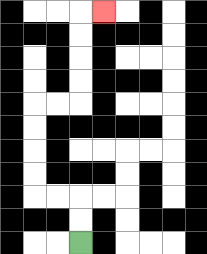{'start': '[3, 10]', 'end': '[4, 0]', 'path_directions': 'U,U,L,L,U,U,U,U,R,R,U,U,U,U,R', 'path_coordinates': '[[3, 10], [3, 9], [3, 8], [2, 8], [1, 8], [1, 7], [1, 6], [1, 5], [1, 4], [2, 4], [3, 4], [3, 3], [3, 2], [3, 1], [3, 0], [4, 0]]'}